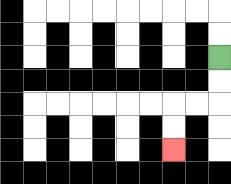{'start': '[9, 2]', 'end': '[7, 6]', 'path_directions': 'D,D,L,L,D,D', 'path_coordinates': '[[9, 2], [9, 3], [9, 4], [8, 4], [7, 4], [7, 5], [7, 6]]'}